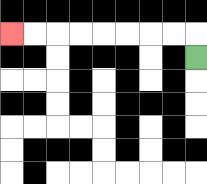{'start': '[8, 2]', 'end': '[0, 1]', 'path_directions': 'U,L,L,L,L,L,L,L,L', 'path_coordinates': '[[8, 2], [8, 1], [7, 1], [6, 1], [5, 1], [4, 1], [3, 1], [2, 1], [1, 1], [0, 1]]'}